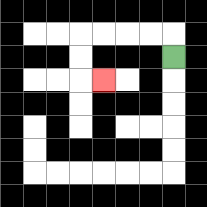{'start': '[7, 2]', 'end': '[4, 3]', 'path_directions': 'U,L,L,L,L,D,D,R', 'path_coordinates': '[[7, 2], [7, 1], [6, 1], [5, 1], [4, 1], [3, 1], [3, 2], [3, 3], [4, 3]]'}